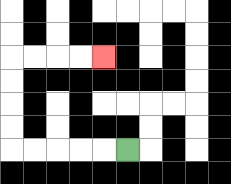{'start': '[5, 6]', 'end': '[4, 2]', 'path_directions': 'L,L,L,L,L,U,U,U,U,R,R,R,R', 'path_coordinates': '[[5, 6], [4, 6], [3, 6], [2, 6], [1, 6], [0, 6], [0, 5], [0, 4], [0, 3], [0, 2], [1, 2], [2, 2], [3, 2], [4, 2]]'}